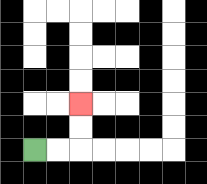{'start': '[1, 6]', 'end': '[3, 4]', 'path_directions': 'R,R,U,U', 'path_coordinates': '[[1, 6], [2, 6], [3, 6], [3, 5], [3, 4]]'}